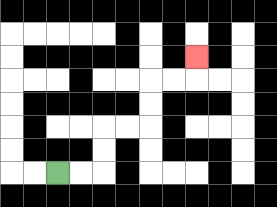{'start': '[2, 7]', 'end': '[8, 2]', 'path_directions': 'R,R,U,U,R,R,U,U,R,R,U', 'path_coordinates': '[[2, 7], [3, 7], [4, 7], [4, 6], [4, 5], [5, 5], [6, 5], [6, 4], [6, 3], [7, 3], [8, 3], [8, 2]]'}